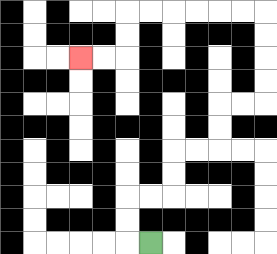{'start': '[6, 10]', 'end': '[3, 2]', 'path_directions': 'L,U,U,R,R,U,U,R,R,U,U,R,R,U,U,U,U,L,L,L,L,L,L,D,D,L,L', 'path_coordinates': '[[6, 10], [5, 10], [5, 9], [5, 8], [6, 8], [7, 8], [7, 7], [7, 6], [8, 6], [9, 6], [9, 5], [9, 4], [10, 4], [11, 4], [11, 3], [11, 2], [11, 1], [11, 0], [10, 0], [9, 0], [8, 0], [7, 0], [6, 0], [5, 0], [5, 1], [5, 2], [4, 2], [3, 2]]'}